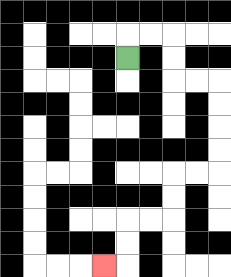{'start': '[5, 2]', 'end': '[4, 11]', 'path_directions': 'U,R,R,D,D,R,R,D,D,D,D,L,L,D,D,L,L,D,D,L', 'path_coordinates': '[[5, 2], [5, 1], [6, 1], [7, 1], [7, 2], [7, 3], [8, 3], [9, 3], [9, 4], [9, 5], [9, 6], [9, 7], [8, 7], [7, 7], [7, 8], [7, 9], [6, 9], [5, 9], [5, 10], [5, 11], [4, 11]]'}